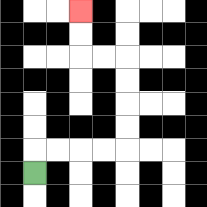{'start': '[1, 7]', 'end': '[3, 0]', 'path_directions': 'U,R,R,R,R,U,U,U,U,L,L,U,U', 'path_coordinates': '[[1, 7], [1, 6], [2, 6], [3, 6], [4, 6], [5, 6], [5, 5], [5, 4], [5, 3], [5, 2], [4, 2], [3, 2], [3, 1], [3, 0]]'}